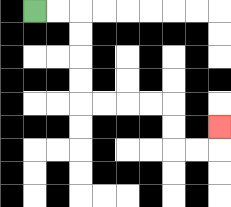{'start': '[1, 0]', 'end': '[9, 5]', 'path_directions': 'R,R,D,D,D,D,R,R,R,R,D,D,R,R,U', 'path_coordinates': '[[1, 0], [2, 0], [3, 0], [3, 1], [3, 2], [3, 3], [3, 4], [4, 4], [5, 4], [6, 4], [7, 4], [7, 5], [7, 6], [8, 6], [9, 6], [9, 5]]'}